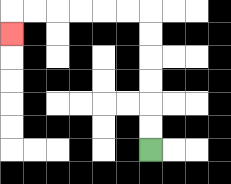{'start': '[6, 6]', 'end': '[0, 1]', 'path_directions': 'U,U,U,U,U,U,L,L,L,L,L,L,D', 'path_coordinates': '[[6, 6], [6, 5], [6, 4], [6, 3], [6, 2], [6, 1], [6, 0], [5, 0], [4, 0], [3, 0], [2, 0], [1, 0], [0, 0], [0, 1]]'}